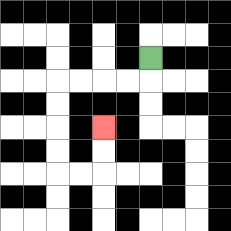{'start': '[6, 2]', 'end': '[4, 5]', 'path_directions': 'D,L,L,L,L,D,D,D,D,R,R,U,U', 'path_coordinates': '[[6, 2], [6, 3], [5, 3], [4, 3], [3, 3], [2, 3], [2, 4], [2, 5], [2, 6], [2, 7], [3, 7], [4, 7], [4, 6], [4, 5]]'}